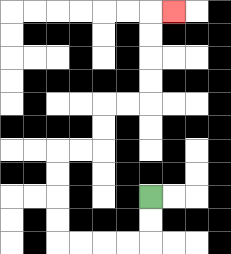{'start': '[6, 8]', 'end': '[7, 0]', 'path_directions': 'D,D,L,L,L,L,U,U,U,U,R,R,U,U,R,R,U,U,U,U,R', 'path_coordinates': '[[6, 8], [6, 9], [6, 10], [5, 10], [4, 10], [3, 10], [2, 10], [2, 9], [2, 8], [2, 7], [2, 6], [3, 6], [4, 6], [4, 5], [4, 4], [5, 4], [6, 4], [6, 3], [6, 2], [6, 1], [6, 0], [7, 0]]'}